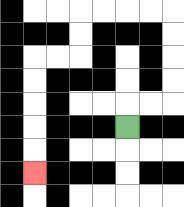{'start': '[5, 5]', 'end': '[1, 7]', 'path_directions': 'U,R,R,U,U,U,U,L,L,L,L,D,D,L,L,D,D,D,D,D', 'path_coordinates': '[[5, 5], [5, 4], [6, 4], [7, 4], [7, 3], [7, 2], [7, 1], [7, 0], [6, 0], [5, 0], [4, 0], [3, 0], [3, 1], [3, 2], [2, 2], [1, 2], [1, 3], [1, 4], [1, 5], [1, 6], [1, 7]]'}